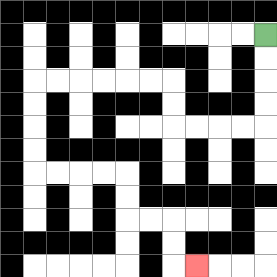{'start': '[11, 1]', 'end': '[8, 11]', 'path_directions': 'D,D,D,D,L,L,L,L,U,U,L,L,L,L,L,L,D,D,D,D,R,R,R,R,D,D,R,R,D,D,R', 'path_coordinates': '[[11, 1], [11, 2], [11, 3], [11, 4], [11, 5], [10, 5], [9, 5], [8, 5], [7, 5], [7, 4], [7, 3], [6, 3], [5, 3], [4, 3], [3, 3], [2, 3], [1, 3], [1, 4], [1, 5], [1, 6], [1, 7], [2, 7], [3, 7], [4, 7], [5, 7], [5, 8], [5, 9], [6, 9], [7, 9], [7, 10], [7, 11], [8, 11]]'}